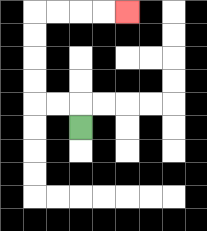{'start': '[3, 5]', 'end': '[5, 0]', 'path_directions': 'U,L,L,U,U,U,U,R,R,R,R', 'path_coordinates': '[[3, 5], [3, 4], [2, 4], [1, 4], [1, 3], [1, 2], [1, 1], [1, 0], [2, 0], [3, 0], [4, 0], [5, 0]]'}